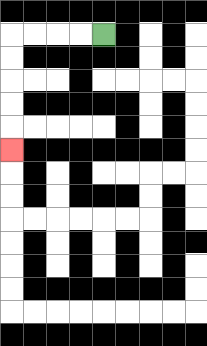{'start': '[4, 1]', 'end': '[0, 6]', 'path_directions': 'L,L,L,L,D,D,D,D,D', 'path_coordinates': '[[4, 1], [3, 1], [2, 1], [1, 1], [0, 1], [0, 2], [0, 3], [0, 4], [0, 5], [0, 6]]'}